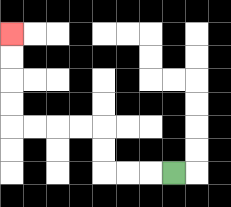{'start': '[7, 7]', 'end': '[0, 1]', 'path_directions': 'L,L,L,U,U,L,L,L,L,U,U,U,U', 'path_coordinates': '[[7, 7], [6, 7], [5, 7], [4, 7], [4, 6], [4, 5], [3, 5], [2, 5], [1, 5], [0, 5], [0, 4], [0, 3], [0, 2], [0, 1]]'}